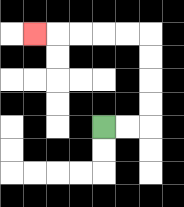{'start': '[4, 5]', 'end': '[1, 1]', 'path_directions': 'R,R,U,U,U,U,L,L,L,L,L', 'path_coordinates': '[[4, 5], [5, 5], [6, 5], [6, 4], [6, 3], [6, 2], [6, 1], [5, 1], [4, 1], [3, 1], [2, 1], [1, 1]]'}